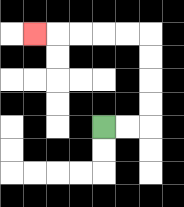{'start': '[4, 5]', 'end': '[1, 1]', 'path_directions': 'R,R,U,U,U,U,L,L,L,L,L', 'path_coordinates': '[[4, 5], [5, 5], [6, 5], [6, 4], [6, 3], [6, 2], [6, 1], [5, 1], [4, 1], [3, 1], [2, 1], [1, 1]]'}